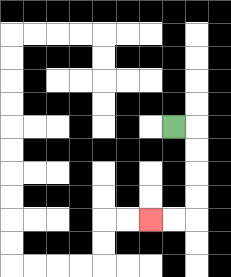{'start': '[7, 5]', 'end': '[6, 9]', 'path_directions': 'R,D,D,D,D,L,L', 'path_coordinates': '[[7, 5], [8, 5], [8, 6], [8, 7], [8, 8], [8, 9], [7, 9], [6, 9]]'}